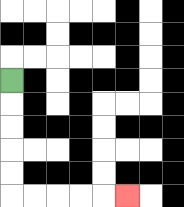{'start': '[0, 3]', 'end': '[5, 8]', 'path_directions': 'D,D,D,D,D,R,R,R,R,R', 'path_coordinates': '[[0, 3], [0, 4], [0, 5], [0, 6], [0, 7], [0, 8], [1, 8], [2, 8], [3, 8], [4, 8], [5, 8]]'}